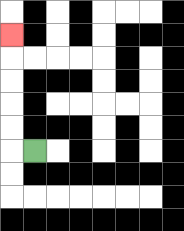{'start': '[1, 6]', 'end': '[0, 1]', 'path_directions': 'L,U,U,U,U,U', 'path_coordinates': '[[1, 6], [0, 6], [0, 5], [0, 4], [0, 3], [0, 2], [0, 1]]'}